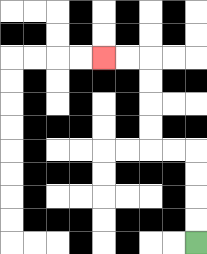{'start': '[8, 10]', 'end': '[4, 2]', 'path_directions': 'U,U,U,U,L,L,U,U,U,U,L,L', 'path_coordinates': '[[8, 10], [8, 9], [8, 8], [8, 7], [8, 6], [7, 6], [6, 6], [6, 5], [6, 4], [6, 3], [6, 2], [5, 2], [4, 2]]'}